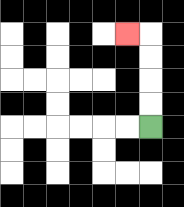{'start': '[6, 5]', 'end': '[5, 1]', 'path_directions': 'U,U,U,U,L', 'path_coordinates': '[[6, 5], [6, 4], [6, 3], [6, 2], [6, 1], [5, 1]]'}